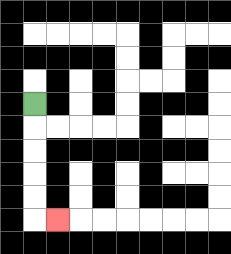{'start': '[1, 4]', 'end': '[2, 9]', 'path_directions': 'D,D,D,D,D,R', 'path_coordinates': '[[1, 4], [1, 5], [1, 6], [1, 7], [1, 8], [1, 9], [2, 9]]'}